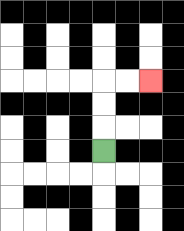{'start': '[4, 6]', 'end': '[6, 3]', 'path_directions': 'U,U,U,R,R', 'path_coordinates': '[[4, 6], [4, 5], [4, 4], [4, 3], [5, 3], [6, 3]]'}